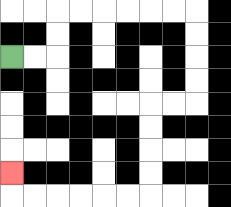{'start': '[0, 2]', 'end': '[0, 7]', 'path_directions': 'R,R,U,U,R,R,R,R,R,R,D,D,D,D,L,L,D,D,D,D,L,L,L,L,L,L,U', 'path_coordinates': '[[0, 2], [1, 2], [2, 2], [2, 1], [2, 0], [3, 0], [4, 0], [5, 0], [6, 0], [7, 0], [8, 0], [8, 1], [8, 2], [8, 3], [8, 4], [7, 4], [6, 4], [6, 5], [6, 6], [6, 7], [6, 8], [5, 8], [4, 8], [3, 8], [2, 8], [1, 8], [0, 8], [0, 7]]'}